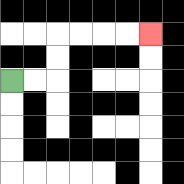{'start': '[0, 3]', 'end': '[6, 1]', 'path_directions': 'R,R,U,U,R,R,R,R', 'path_coordinates': '[[0, 3], [1, 3], [2, 3], [2, 2], [2, 1], [3, 1], [4, 1], [5, 1], [6, 1]]'}